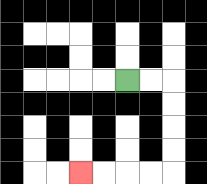{'start': '[5, 3]', 'end': '[3, 7]', 'path_directions': 'R,R,D,D,D,D,L,L,L,L', 'path_coordinates': '[[5, 3], [6, 3], [7, 3], [7, 4], [7, 5], [7, 6], [7, 7], [6, 7], [5, 7], [4, 7], [3, 7]]'}